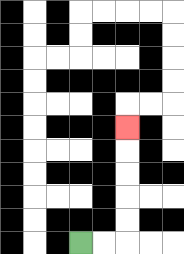{'start': '[3, 10]', 'end': '[5, 5]', 'path_directions': 'R,R,U,U,U,U,U', 'path_coordinates': '[[3, 10], [4, 10], [5, 10], [5, 9], [5, 8], [5, 7], [5, 6], [5, 5]]'}